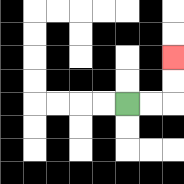{'start': '[5, 4]', 'end': '[7, 2]', 'path_directions': 'R,R,U,U', 'path_coordinates': '[[5, 4], [6, 4], [7, 4], [7, 3], [7, 2]]'}